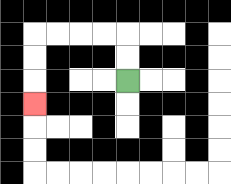{'start': '[5, 3]', 'end': '[1, 4]', 'path_directions': 'U,U,L,L,L,L,D,D,D', 'path_coordinates': '[[5, 3], [5, 2], [5, 1], [4, 1], [3, 1], [2, 1], [1, 1], [1, 2], [1, 3], [1, 4]]'}